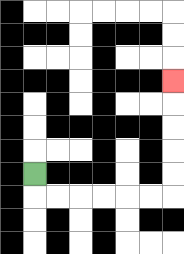{'start': '[1, 7]', 'end': '[7, 3]', 'path_directions': 'D,R,R,R,R,R,R,U,U,U,U,U', 'path_coordinates': '[[1, 7], [1, 8], [2, 8], [3, 8], [4, 8], [5, 8], [6, 8], [7, 8], [7, 7], [7, 6], [7, 5], [7, 4], [7, 3]]'}